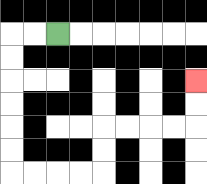{'start': '[2, 1]', 'end': '[8, 3]', 'path_directions': 'L,L,D,D,D,D,D,D,R,R,R,R,U,U,R,R,R,R,U,U', 'path_coordinates': '[[2, 1], [1, 1], [0, 1], [0, 2], [0, 3], [0, 4], [0, 5], [0, 6], [0, 7], [1, 7], [2, 7], [3, 7], [4, 7], [4, 6], [4, 5], [5, 5], [6, 5], [7, 5], [8, 5], [8, 4], [8, 3]]'}